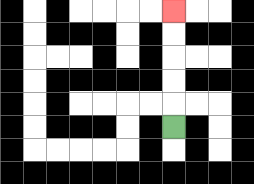{'start': '[7, 5]', 'end': '[7, 0]', 'path_directions': 'U,U,U,U,U', 'path_coordinates': '[[7, 5], [7, 4], [7, 3], [7, 2], [7, 1], [7, 0]]'}